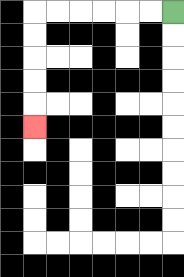{'start': '[7, 0]', 'end': '[1, 5]', 'path_directions': 'L,L,L,L,L,L,D,D,D,D,D', 'path_coordinates': '[[7, 0], [6, 0], [5, 0], [4, 0], [3, 0], [2, 0], [1, 0], [1, 1], [1, 2], [1, 3], [1, 4], [1, 5]]'}